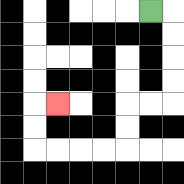{'start': '[6, 0]', 'end': '[2, 4]', 'path_directions': 'R,D,D,D,D,L,L,D,D,L,L,L,L,U,U,R', 'path_coordinates': '[[6, 0], [7, 0], [7, 1], [7, 2], [7, 3], [7, 4], [6, 4], [5, 4], [5, 5], [5, 6], [4, 6], [3, 6], [2, 6], [1, 6], [1, 5], [1, 4], [2, 4]]'}